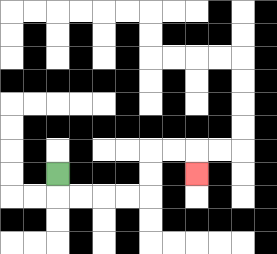{'start': '[2, 7]', 'end': '[8, 7]', 'path_directions': 'D,R,R,R,R,U,U,R,R,D', 'path_coordinates': '[[2, 7], [2, 8], [3, 8], [4, 8], [5, 8], [6, 8], [6, 7], [6, 6], [7, 6], [8, 6], [8, 7]]'}